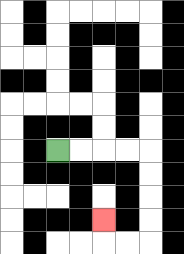{'start': '[2, 6]', 'end': '[4, 9]', 'path_directions': 'R,R,R,R,D,D,D,D,L,L,U', 'path_coordinates': '[[2, 6], [3, 6], [4, 6], [5, 6], [6, 6], [6, 7], [6, 8], [6, 9], [6, 10], [5, 10], [4, 10], [4, 9]]'}